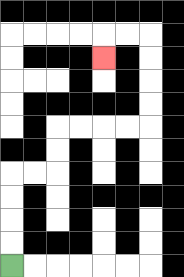{'start': '[0, 11]', 'end': '[4, 2]', 'path_directions': 'U,U,U,U,R,R,U,U,R,R,R,R,U,U,U,U,L,L,D', 'path_coordinates': '[[0, 11], [0, 10], [0, 9], [0, 8], [0, 7], [1, 7], [2, 7], [2, 6], [2, 5], [3, 5], [4, 5], [5, 5], [6, 5], [6, 4], [6, 3], [6, 2], [6, 1], [5, 1], [4, 1], [4, 2]]'}